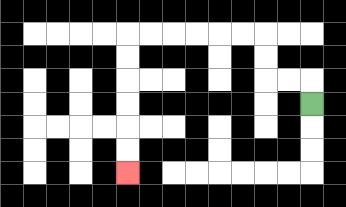{'start': '[13, 4]', 'end': '[5, 7]', 'path_directions': 'U,L,L,U,U,L,L,L,L,L,L,D,D,D,D,D,D', 'path_coordinates': '[[13, 4], [13, 3], [12, 3], [11, 3], [11, 2], [11, 1], [10, 1], [9, 1], [8, 1], [7, 1], [6, 1], [5, 1], [5, 2], [5, 3], [5, 4], [5, 5], [5, 6], [5, 7]]'}